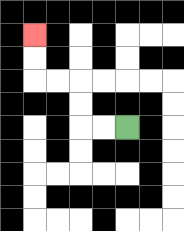{'start': '[5, 5]', 'end': '[1, 1]', 'path_directions': 'L,L,U,U,L,L,U,U', 'path_coordinates': '[[5, 5], [4, 5], [3, 5], [3, 4], [3, 3], [2, 3], [1, 3], [1, 2], [1, 1]]'}